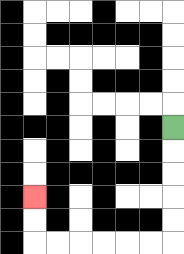{'start': '[7, 5]', 'end': '[1, 8]', 'path_directions': 'D,D,D,D,D,L,L,L,L,L,L,U,U', 'path_coordinates': '[[7, 5], [7, 6], [7, 7], [7, 8], [7, 9], [7, 10], [6, 10], [5, 10], [4, 10], [3, 10], [2, 10], [1, 10], [1, 9], [1, 8]]'}